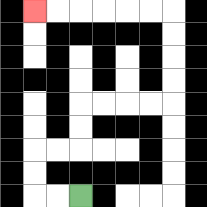{'start': '[3, 8]', 'end': '[1, 0]', 'path_directions': 'L,L,U,U,R,R,U,U,R,R,R,R,U,U,U,U,L,L,L,L,L,L', 'path_coordinates': '[[3, 8], [2, 8], [1, 8], [1, 7], [1, 6], [2, 6], [3, 6], [3, 5], [3, 4], [4, 4], [5, 4], [6, 4], [7, 4], [7, 3], [7, 2], [7, 1], [7, 0], [6, 0], [5, 0], [4, 0], [3, 0], [2, 0], [1, 0]]'}